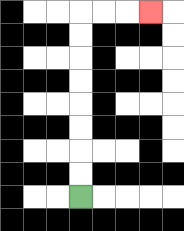{'start': '[3, 8]', 'end': '[6, 0]', 'path_directions': 'U,U,U,U,U,U,U,U,R,R,R', 'path_coordinates': '[[3, 8], [3, 7], [3, 6], [3, 5], [3, 4], [3, 3], [3, 2], [3, 1], [3, 0], [4, 0], [5, 0], [6, 0]]'}